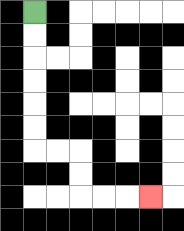{'start': '[1, 0]', 'end': '[6, 8]', 'path_directions': 'D,D,D,D,D,D,R,R,D,D,R,R,R', 'path_coordinates': '[[1, 0], [1, 1], [1, 2], [1, 3], [1, 4], [1, 5], [1, 6], [2, 6], [3, 6], [3, 7], [3, 8], [4, 8], [5, 8], [6, 8]]'}